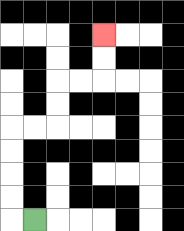{'start': '[1, 9]', 'end': '[4, 1]', 'path_directions': 'L,U,U,U,U,R,R,U,U,R,R,U,U', 'path_coordinates': '[[1, 9], [0, 9], [0, 8], [0, 7], [0, 6], [0, 5], [1, 5], [2, 5], [2, 4], [2, 3], [3, 3], [4, 3], [4, 2], [4, 1]]'}